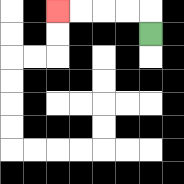{'start': '[6, 1]', 'end': '[2, 0]', 'path_directions': 'U,L,L,L,L', 'path_coordinates': '[[6, 1], [6, 0], [5, 0], [4, 0], [3, 0], [2, 0]]'}